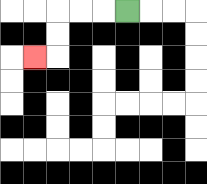{'start': '[5, 0]', 'end': '[1, 2]', 'path_directions': 'L,L,L,D,D,L', 'path_coordinates': '[[5, 0], [4, 0], [3, 0], [2, 0], [2, 1], [2, 2], [1, 2]]'}